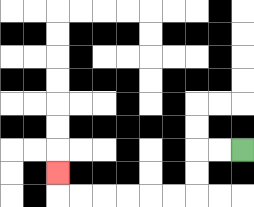{'start': '[10, 6]', 'end': '[2, 7]', 'path_directions': 'L,L,D,D,L,L,L,L,L,L,U', 'path_coordinates': '[[10, 6], [9, 6], [8, 6], [8, 7], [8, 8], [7, 8], [6, 8], [5, 8], [4, 8], [3, 8], [2, 8], [2, 7]]'}